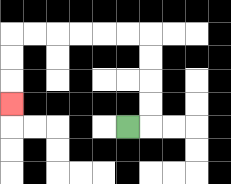{'start': '[5, 5]', 'end': '[0, 4]', 'path_directions': 'R,U,U,U,U,L,L,L,L,L,L,D,D,D', 'path_coordinates': '[[5, 5], [6, 5], [6, 4], [6, 3], [6, 2], [6, 1], [5, 1], [4, 1], [3, 1], [2, 1], [1, 1], [0, 1], [0, 2], [0, 3], [0, 4]]'}